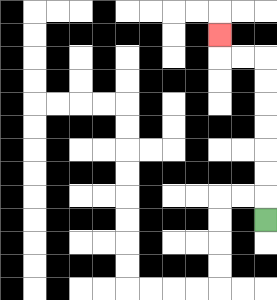{'start': '[11, 9]', 'end': '[9, 1]', 'path_directions': 'U,U,U,U,U,U,U,L,L,U', 'path_coordinates': '[[11, 9], [11, 8], [11, 7], [11, 6], [11, 5], [11, 4], [11, 3], [11, 2], [10, 2], [9, 2], [9, 1]]'}